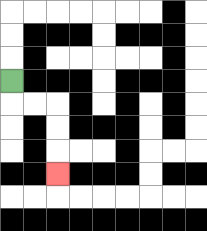{'start': '[0, 3]', 'end': '[2, 7]', 'path_directions': 'D,R,R,D,D,D', 'path_coordinates': '[[0, 3], [0, 4], [1, 4], [2, 4], [2, 5], [2, 6], [2, 7]]'}